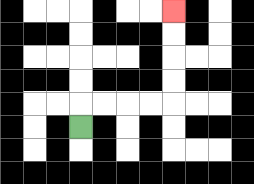{'start': '[3, 5]', 'end': '[7, 0]', 'path_directions': 'U,R,R,R,R,U,U,U,U', 'path_coordinates': '[[3, 5], [3, 4], [4, 4], [5, 4], [6, 4], [7, 4], [7, 3], [7, 2], [7, 1], [7, 0]]'}